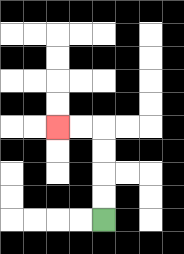{'start': '[4, 9]', 'end': '[2, 5]', 'path_directions': 'U,U,U,U,L,L', 'path_coordinates': '[[4, 9], [4, 8], [4, 7], [4, 6], [4, 5], [3, 5], [2, 5]]'}